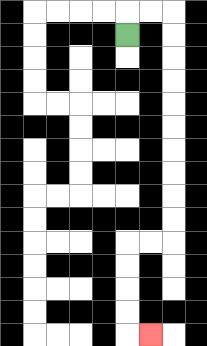{'start': '[5, 1]', 'end': '[6, 14]', 'path_directions': 'U,R,R,D,D,D,D,D,D,D,D,D,D,L,L,D,D,D,D,R', 'path_coordinates': '[[5, 1], [5, 0], [6, 0], [7, 0], [7, 1], [7, 2], [7, 3], [7, 4], [7, 5], [7, 6], [7, 7], [7, 8], [7, 9], [7, 10], [6, 10], [5, 10], [5, 11], [5, 12], [5, 13], [5, 14], [6, 14]]'}